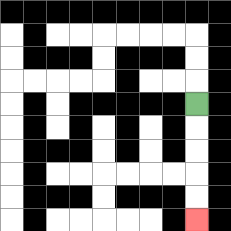{'start': '[8, 4]', 'end': '[8, 9]', 'path_directions': 'D,D,D,D,D', 'path_coordinates': '[[8, 4], [8, 5], [8, 6], [8, 7], [8, 8], [8, 9]]'}